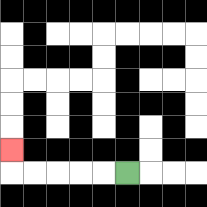{'start': '[5, 7]', 'end': '[0, 6]', 'path_directions': 'L,L,L,L,L,U', 'path_coordinates': '[[5, 7], [4, 7], [3, 7], [2, 7], [1, 7], [0, 7], [0, 6]]'}